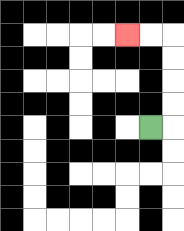{'start': '[6, 5]', 'end': '[5, 1]', 'path_directions': 'R,U,U,U,U,L,L', 'path_coordinates': '[[6, 5], [7, 5], [7, 4], [7, 3], [7, 2], [7, 1], [6, 1], [5, 1]]'}